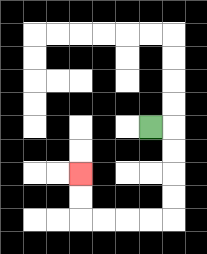{'start': '[6, 5]', 'end': '[3, 7]', 'path_directions': 'R,D,D,D,D,L,L,L,L,U,U', 'path_coordinates': '[[6, 5], [7, 5], [7, 6], [7, 7], [7, 8], [7, 9], [6, 9], [5, 9], [4, 9], [3, 9], [3, 8], [3, 7]]'}